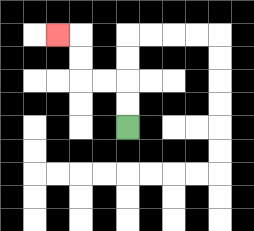{'start': '[5, 5]', 'end': '[2, 1]', 'path_directions': 'U,U,L,L,U,U,L', 'path_coordinates': '[[5, 5], [5, 4], [5, 3], [4, 3], [3, 3], [3, 2], [3, 1], [2, 1]]'}